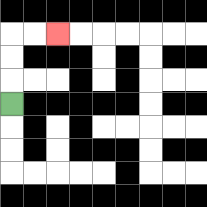{'start': '[0, 4]', 'end': '[2, 1]', 'path_directions': 'U,U,U,R,R', 'path_coordinates': '[[0, 4], [0, 3], [0, 2], [0, 1], [1, 1], [2, 1]]'}